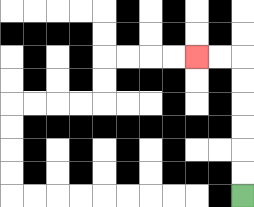{'start': '[10, 8]', 'end': '[8, 2]', 'path_directions': 'U,U,U,U,U,U,L,L', 'path_coordinates': '[[10, 8], [10, 7], [10, 6], [10, 5], [10, 4], [10, 3], [10, 2], [9, 2], [8, 2]]'}